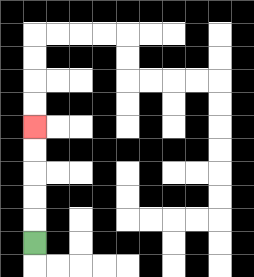{'start': '[1, 10]', 'end': '[1, 5]', 'path_directions': 'U,U,U,U,U', 'path_coordinates': '[[1, 10], [1, 9], [1, 8], [1, 7], [1, 6], [1, 5]]'}